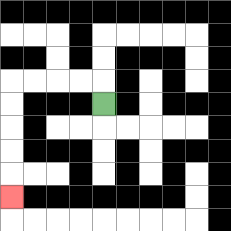{'start': '[4, 4]', 'end': '[0, 8]', 'path_directions': 'U,L,L,L,L,D,D,D,D,D', 'path_coordinates': '[[4, 4], [4, 3], [3, 3], [2, 3], [1, 3], [0, 3], [0, 4], [0, 5], [0, 6], [0, 7], [0, 8]]'}